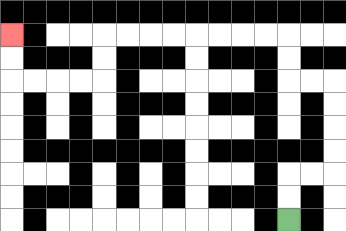{'start': '[12, 9]', 'end': '[0, 1]', 'path_directions': 'U,U,R,R,U,U,U,U,L,L,U,U,L,L,L,L,L,L,L,L,D,D,L,L,L,L,U,U', 'path_coordinates': '[[12, 9], [12, 8], [12, 7], [13, 7], [14, 7], [14, 6], [14, 5], [14, 4], [14, 3], [13, 3], [12, 3], [12, 2], [12, 1], [11, 1], [10, 1], [9, 1], [8, 1], [7, 1], [6, 1], [5, 1], [4, 1], [4, 2], [4, 3], [3, 3], [2, 3], [1, 3], [0, 3], [0, 2], [0, 1]]'}